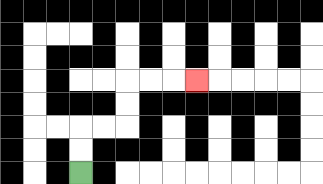{'start': '[3, 7]', 'end': '[8, 3]', 'path_directions': 'U,U,R,R,U,U,R,R,R', 'path_coordinates': '[[3, 7], [3, 6], [3, 5], [4, 5], [5, 5], [5, 4], [5, 3], [6, 3], [7, 3], [8, 3]]'}